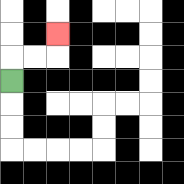{'start': '[0, 3]', 'end': '[2, 1]', 'path_directions': 'U,R,R,U', 'path_coordinates': '[[0, 3], [0, 2], [1, 2], [2, 2], [2, 1]]'}